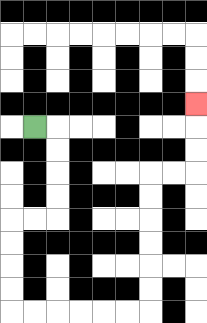{'start': '[1, 5]', 'end': '[8, 4]', 'path_directions': 'R,D,D,D,D,L,L,D,D,D,D,R,R,R,R,R,R,U,U,U,U,U,U,R,R,U,U,U', 'path_coordinates': '[[1, 5], [2, 5], [2, 6], [2, 7], [2, 8], [2, 9], [1, 9], [0, 9], [0, 10], [0, 11], [0, 12], [0, 13], [1, 13], [2, 13], [3, 13], [4, 13], [5, 13], [6, 13], [6, 12], [6, 11], [6, 10], [6, 9], [6, 8], [6, 7], [7, 7], [8, 7], [8, 6], [8, 5], [8, 4]]'}